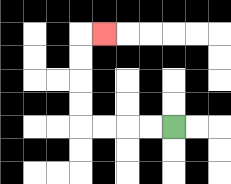{'start': '[7, 5]', 'end': '[4, 1]', 'path_directions': 'L,L,L,L,U,U,U,U,R', 'path_coordinates': '[[7, 5], [6, 5], [5, 5], [4, 5], [3, 5], [3, 4], [3, 3], [3, 2], [3, 1], [4, 1]]'}